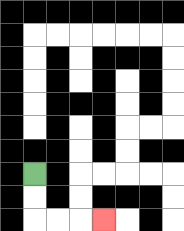{'start': '[1, 7]', 'end': '[4, 9]', 'path_directions': 'D,D,R,R,R', 'path_coordinates': '[[1, 7], [1, 8], [1, 9], [2, 9], [3, 9], [4, 9]]'}